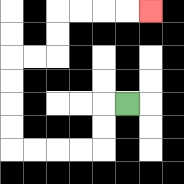{'start': '[5, 4]', 'end': '[6, 0]', 'path_directions': 'L,D,D,L,L,L,L,U,U,U,U,R,R,U,U,R,R,R,R', 'path_coordinates': '[[5, 4], [4, 4], [4, 5], [4, 6], [3, 6], [2, 6], [1, 6], [0, 6], [0, 5], [0, 4], [0, 3], [0, 2], [1, 2], [2, 2], [2, 1], [2, 0], [3, 0], [4, 0], [5, 0], [6, 0]]'}